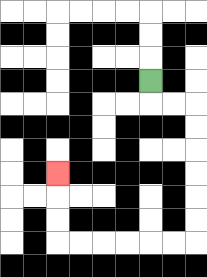{'start': '[6, 3]', 'end': '[2, 7]', 'path_directions': 'D,R,R,D,D,D,D,D,D,L,L,L,L,L,L,U,U,U', 'path_coordinates': '[[6, 3], [6, 4], [7, 4], [8, 4], [8, 5], [8, 6], [8, 7], [8, 8], [8, 9], [8, 10], [7, 10], [6, 10], [5, 10], [4, 10], [3, 10], [2, 10], [2, 9], [2, 8], [2, 7]]'}